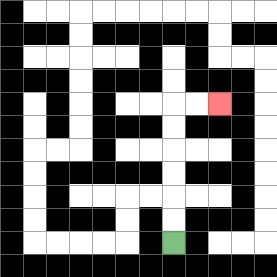{'start': '[7, 10]', 'end': '[9, 4]', 'path_directions': 'U,U,U,U,U,U,R,R', 'path_coordinates': '[[7, 10], [7, 9], [7, 8], [7, 7], [7, 6], [7, 5], [7, 4], [8, 4], [9, 4]]'}